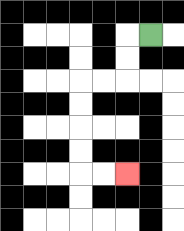{'start': '[6, 1]', 'end': '[5, 7]', 'path_directions': 'L,D,D,L,L,D,D,D,D,R,R', 'path_coordinates': '[[6, 1], [5, 1], [5, 2], [5, 3], [4, 3], [3, 3], [3, 4], [3, 5], [3, 6], [3, 7], [4, 7], [5, 7]]'}